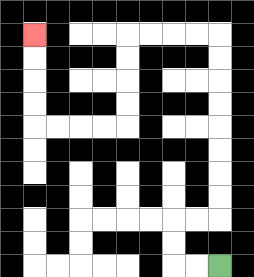{'start': '[9, 11]', 'end': '[1, 1]', 'path_directions': 'L,L,U,U,R,R,U,U,U,U,U,U,U,U,L,L,L,L,D,D,D,D,L,L,L,L,U,U,U,U', 'path_coordinates': '[[9, 11], [8, 11], [7, 11], [7, 10], [7, 9], [8, 9], [9, 9], [9, 8], [9, 7], [9, 6], [9, 5], [9, 4], [9, 3], [9, 2], [9, 1], [8, 1], [7, 1], [6, 1], [5, 1], [5, 2], [5, 3], [5, 4], [5, 5], [4, 5], [3, 5], [2, 5], [1, 5], [1, 4], [1, 3], [1, 2], [1, 1]]'}